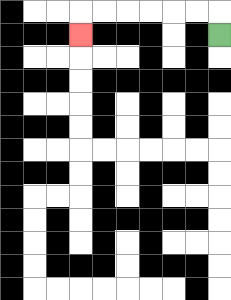{'start': '[9, 1]', 'end': '[3, 1]', 'path_directions': 'U,L,L,L,L,L,L,D', 'path_coordinates': '[[9, 1], [9, 0], [8, 0], [7, 0], [6, 0], [5, 0], [4, 0], [3, 0], [3, 1]]'}